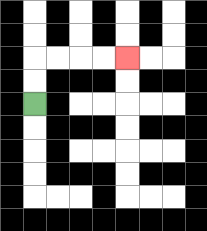{'start': '[1, 4]', 'end': '[5, 2]', 'path_directions': 'U,U,R,R,R,R', 'path_coordinates': '[[1, 4], [1, 3], [1, 2], [2, 2], [3, 2], [4, 2], [5, 2]]'}